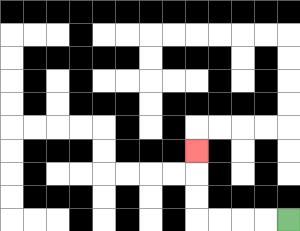{'start': '[12, 9]', 'end': '[8, 6]', 'path_directions': 'L,L,L,L,U,U,U', 'path_coordinates': '[[12, 9], [11, 9], [10, 9], [9, 9], [8, 9], [8, 8], [8, 7], [8, 6]]'}